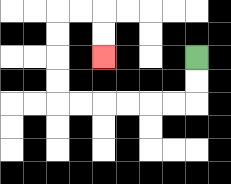{'start': '[8, 2]', 'end': '[4, 2]', 'path_directions': 'D,D,L,L,L,L,L,L,U,U,U,U,R,R,D,D', 'path_coordinates': '[[8, 2], [8, 3], [8, 4], [7, 4], [6, 4], [5, 4], [4, 4], [3, 4], [2, 4], [2, 3], [2, 2], [2, 1], [2, 0], [3, 0], [4, 0], [4, 1], [4, 2]]'}